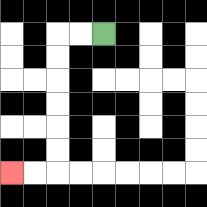{'start': '[4, 1]', 'end': '[0, 7]', 'path_directions': 'L,L,D,D,D,D,D,D,L,L', 'path_coordinates': '[[4, 1], [3, 1], [2, 1], [2, 2], [2, 3], [2, 4], [2, 5], [2, 6], [2, 7], [1, 7], [0, 7]]'}